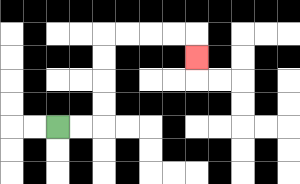{'start': '[2, 5]', 'end': '[8, 2]', 'path_directions': 'R,R,U,U,U,U,R,R,R,R,D', 'path_coordinates': '[[2, 5], [3, 5], [4, 5], [4, 4], [4, 3], [4, 2], [4, 1], [5, 1], [6, 1], [7, 1], [8, 1], [8, 2]]'}